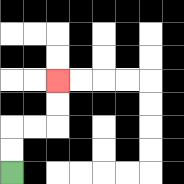{'start': '[0, 7]', 'end': '[2, 3]', 'path_directions': 'U,U,R,R,U,U', 'path_coordinates': '[[0, 7], [0, 6], [0, 5], [1, 5], [2, 5], [2, 4], [2, 3]]'}